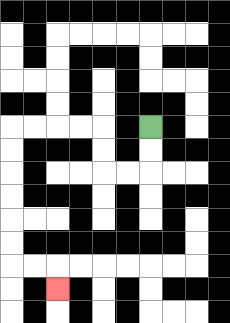{'start': '[6, 5]', 'end': '[2, 12]', 'path_directions': 'D,D,L,L,U,U,L,L,L,L,D,D,D,D,D,D,R,R,D', 'path_coordinates': '[[6, 5], [6, 6], [6, 7], [5, 7], [4, 7], [4, 6], [4, 5], [3, 5], [2, 5], [1, 5], [0, 5], [0, 6], [0, 7], [0, 8], [0, 9], [0, 10], [0, 11], [1, 11], [2, 11], [2, 12]]'}